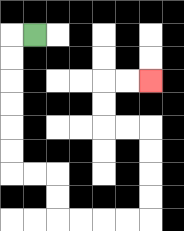{'start': '[1, 1]', 'end': '[6, 3]', 'path_directions': 'L,D,D,D,D,D,D,R,R,D,D,R,R,R,R,U,U,U,U,L,L,U,U,R,R', 'path_coordinates': '[[1, 1], [0, 1], [0, 2], [0, 3], [0, 4], [0, 5], [0, 6], [0, 7], [1, 7], [2, 7], [2, 8], [2, 9], [3, 9], [4, 9], [5, 9], [6, 9], [6, 8], [6, 7], [6, 6], [6, 5], [5, 5], [4, 5], [4, 4], [4, 3], [5, 3], [6, 3]]'}